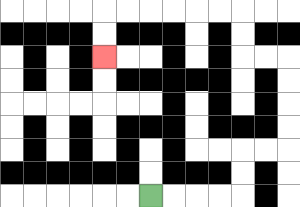{'start': '[6, 8]', 'end': '[4, 2]', 'path_directions': 'R,R,R,R,U,U,R,R,U,U,U,U,L,L,U,U,L,L,L,L,L,L,D,D', 'path_coordinates': '[[6, 8], [7, 8], [8, 8], [9, 8], [10, 8], [10, 7], [10, 6], [11, 6], [12, 6], [12, 5], [12, 4], [12, 3], [12, 2], [11, 2], [10, 2], [10, 1], [10, 0], [9, 0], [8, 0], [7, 0], [6, 0], [5, 0], [4, 0], [4, 1], [4, 2]]'}